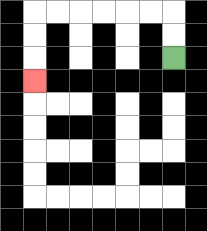{'start': '[7, 2]', 'end': '[1, 3]', 'path_directions': 'U,U,L,L,L,L,L,L,D,D,D', 'path_coordinates': '[[7, 2], [7, 1], [7, 0], [6, 0], [5, 0], [4, 0], [3, 0], [2, 0], [1, 0], [1, 1], [1, 2], [1, 3]]'}